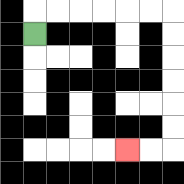{'start': '[1, 1]', 'end': '[5, 6]', 'path_directions': 'U,R,R,R,R,R,R,D,D,D,D,D,D,L,L', 'path_coordinates': '[[1, 1], [1, 0], [2, 0], [3, 0], [4, 0], [5, 0], [6, 0], [7, 0], [7, 1], [7, 2], [7, 3], [7, 4], [7, 5], [7, 6], [6, 6], [5, 6]]'}